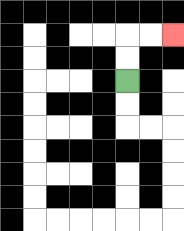{'start': '[5, 3]', 'end': '[7, 1]', 'path_directions': 'U,U,R,R', 'path_coordinates': '[[5, 3], [5, 2], [5, 1], [6, 1], [7, 1]]'}